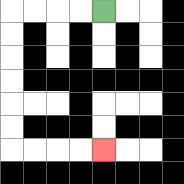{'start': '[4, 0]', 'end': '[4, 6]', 'path_directions': 'L,L,L,L,D,D,D,D,D,D,R,R,R,R', 'path_coordinates': '[[4, 0], [3, 0], [2, 0], [1, 0], [0, 0], [0, 1], [0, 2], [0, 3], [0, 4], [0, 5], [0, 6], [1, 6], [2, 6], [3, 6], [4, 6]]'}